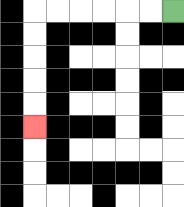{'start': '[7, 0]', 'end': '[1, 5]', 'path_directions': 'L,L,L,L,L,L,D,D,D,D,D', 'path_coordinates': '[[7, 0], [6, 0], [5, 0], [4, 0], [3, 0], [2, 0], [1, 0], [1, 1], [1, 2], [1, 3], [1, 4], [1, 5]]'}